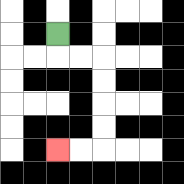{'start': '[2, 1]', 'end': '[2, 6]', 'path_directions': 'D,R,R,D,D,D,D,L,L', 'path_coordinates': '[[2, 1], [2, 2], [3, 2], [4, 2], [4, 3], [4, 4], [4, 5], [4, 6], [3, 6], [2, 6]]'}